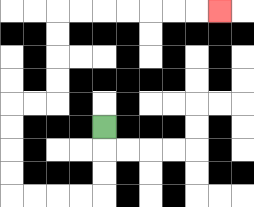{'start': '[4, 5]', 'end': '[9, 0]', 'path_directions': 'D,D,D,L,L,L,L,U,U,U,U,R,R,U,U,U,U,R,R,R,R,R,R,R', 'path_coordinates': '[[4, 5], [4, 6], [4, 7], [4, 8], [3, 8], [2, 8], [1, 8], [0, 8], [0, 7], [0, 6], [0, 5], [0, 4], [1, 4], [2, 4], [2, 3], [2, 2], [2, 1], [2, 0], [3, 0], [4, 0], [5, 0], [6, 0], [7, 0], [8, 0], [9, 0]]'}